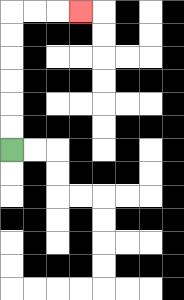{'start': '[0, 6]', 'end': '[3, 0]', 'path_directions': 'U,U,U,U,U,U,R,R,R', 'path_coordinates': '[[0, 6], [0, 5], [0, 4], [0, 3], [0, 2], [0, 1], [0, 0], [1, 0], [2, 0], [3, 0]]'}